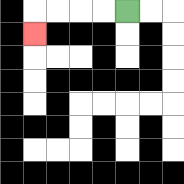{'start': '[5, 0]', 'end': '[1, 1]', 'path_directions': 'L,L,L,L,D', 'path_coordinates': '[[5, 0], [4, 0], [3, 0], [2, 0], [1, 0], [1, 1]]'}